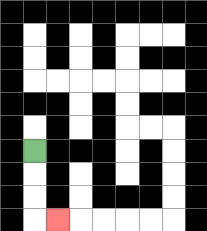{'start': '[1, 6]', 'end': '[2, 9]', 'path_directions': 'D,D,D,R', 'path_coordinates': '[[1, 6], [1, 7], [1, 8], [1, 9], [2, 9]]'}